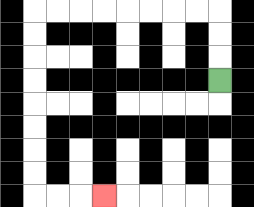{'start': '[9, 3]', 'end': '[4, 8]', 'path_directions': 'U,U,U,L,L,L,L,L,L,L,L,D,D,D,D,D,D,D,D,R,R,R', 'path_coordinates': '[[9, 3], [9, 2], [9, 1], [9, 0], [8, 0], [7, 0], [6, 0], [5, 0], [4, 0], [3, 0], [2, 0], [1, 0], [1, 1], [1, 2], [1, 3], [1, 4], [1, 5], [1, 6], [1, 7], [1, 8], [2, 8], [3, 8], [4, 8]]'}